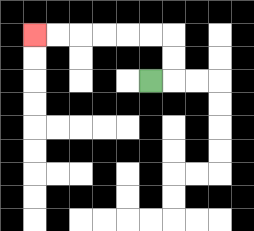{'start': '[6, 3]', 'end': '[1, 1]', 'path_directions': 'R,U,U,L,L,L,L,L,L', 'path_coordinates': '[[6, 3], [7, 3], [7, 2], [7, 1], [6, 1], [5, 1], [4, 1], [3, 1], [2, 1], [1, 1]]'}